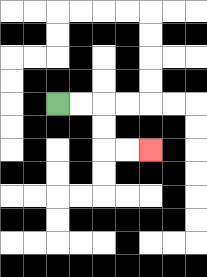{'start': '[2, 4]', 'end': '[6, 6]', 'path_directions': 'R,R,D,D,R,R', 'path_coordinates': '[[2, 4], [3, 4], [4, 4], [4, 5], [4, 6], [5, 6], [6, 6]]'}